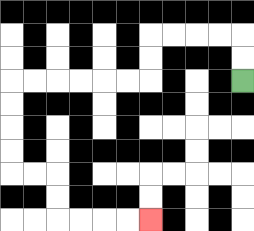{'start': '[10, 3]', 'end': '[6, 9]', 'path_directions': 'U,U,L,L,L,L,D,D,L,L,L,L,L,L,D,D,D,D,R,R,D,D,R,R,R,R', 'path_coordinates': '[[10, 3], [10, 2], [10, 1], [9, 1], [8, 1], [7, 1], [6, 1], [6, 2], [6, 3], [5, 3], [4, 3], [3, 3], [2, 3], [1, 3], [0, 3], [0, 4], [0, 5], [0, 6], [0, 7], [1, 7], [2, 7], [2, 8], [2, 9], [3, 9], [4, 9], [5, 9], [6, 9]]'}